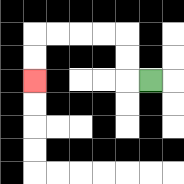{'start': '[6, 3]', 'end': '[1, 3]', 'path_directions': 'L,U,U,L,L,L,L,D,D', 'path_coordinates': '[[6, 3], [5, 3], [5, 2], [5, 1], [4, 1], [3, 1], [2, 1], [1, 1], [1, 2], [1, 3]]'}